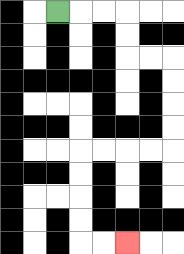{'start': '[2, 0]', 'end': '[5, 10]', 'path_directions': 'R,R,R,D,D,R,R,D,D,D,D,L,L,L,L,D,D,D,D,R,R', 'path_coordinates': '[[2, 0], [3, 0], [4, 0], [5, 0], [5, 1], [5, 2], [6, 2], [7, 2], [7, 3], [7, 4], [7, 5], [7, 6], [6, 6], [5, 6], [4, 6], [3, 6], [3, 7], [3, 8], [3, 9], [3, 10], [4, 10], [5, 10]]'}